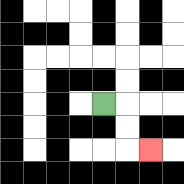{'start': '[4, 4]', 'end': '[6, 6]', 'path_directions': 'R,D,D,R', 'path_coordinates': '[[4, 4], [5, 4], [5, 5], [5, 6], [6, 6]]'}